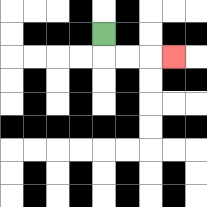{'start': '[4, 1]', 'end': '[7, 2]', 'path_directions': 'D,R,R,R', 'path_coordinates': '[[4, 1], [4, 2], [5, 2], [6, 2], [7, 2]]'}